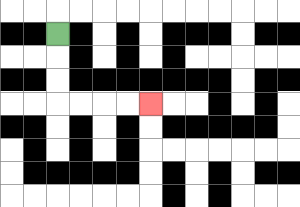{'start': '[2, 1]', 'end': '[6, 4]', 'path_directions': 'D,D,D,R,R,R,R', 'path_coordinates': '[[2, 1], [2, 2], [2, 3], [2, 4], [3, 4], [4, 4], [5, 4], [6, 4]]'}